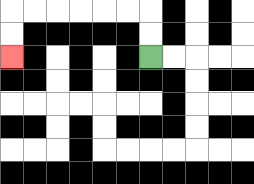{'start': '[6, 2]', 'end': '[0, 2]', 'path_directions': 'U,U,L,L,L,L,L,L,D,D', 'path_coordinates': '[[6, 2], [6, 1], [6, 0], [5, 0], [4, 0], [3, 0], [2, 0], [1, 0], [0, 0], [0, 1], [0, 2]]'}